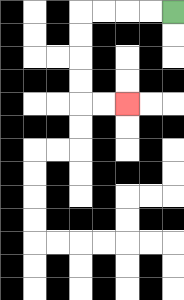{'start': '[7, 0]', 'end': '[5, 4]', 'path_directions': 'L,L,L,L,D,D,D,D,R,R', 'path_coordinates': '[[7, 0], [6, 0], [5, 0], [4, 0], [3, 0], [3, 1], [3, 2], [3, 3], [3, 4], [4, 4], [5, 4]]'}